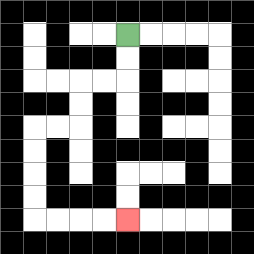{'start': '[5, 1]', 'end': '[5, 9]', 'path_directions': 'D,D,L,L,D,D,L,L,D,D,D,D,R,R,R,R', 'path_coordinates': '[[5, 1], [5, 2], [5, 3], [4, 3], [3, 3], [3, 4], [3, 5], [2, 5], [1, 5], [1, 6], [1, 7], [1, 8], [1, 9], [2, 9], [3, 9], [4, 9], [5, 9]]'}